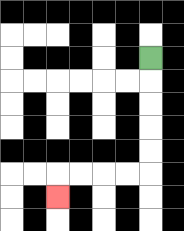{'start': '[6, 2]', 'end': '[2, 8]', 'path_directions': 'D,D,D,D,D,L,L,L,L,D', 'path_coordinates': '[[6, 2], [6, 3], [6, 4], [6, 5], [6, 6], [6, 7], [5, 7], [4, 7], [3, 7], [2, 7], [2, 8]]'}